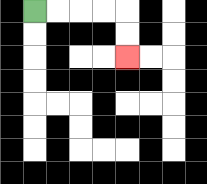{'start': '[1, 0]', 'end': '[5, 2]', 'path_directions': 'R,R,R,R,D,D', 'path_coordinates': '[[1, 0], [2, 0], [3, 0], [4, 0], [5, 0], [5, 1], [5, 2]]'}